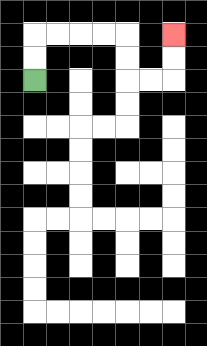{'start': '[1, 3]', 'end': '[7, 1]', 'path_directions': 'U,U,R,R,R,R,D,D,R,R,U,U', 'path_coordinates': '[[1, 3], [1, 2], [1, 1], [2, 1], [3, 1], [4, 1], [5, 1], [5, 2], [5, 3], [6, 3], [7, 3], [7, 2], [7, 1]]'}